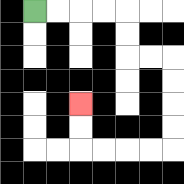{'start': '[1, 0]', 'end': '[3, 4]', 'path_directions': 'R,R,R,R,D,D,R,R,D,D,D,D,L,L,L,L,U,U', 'path_coordinates': '[[1, 0], [2, 0], [3, 0], [4, 0], [5, 0], [5, 1], [5, 2], [6, 2], [7, 2], [7, 3], [7, 4], [7, 5], [7, 6], [6, 6], [5, 6], [4, 6], [3, 6], [3, 5], [3, 4]]'}